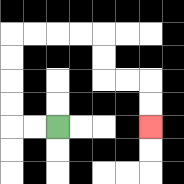{'start': '[2, 5]', 'end': '[6, 5]', 'path_directions': 'L,L,U,U,U,U,R,R,R,R,D,D,R,R,D,D', 'path_coordinates': '[[2, 5], [1, 5], [0, 5], [0, 4], [0, 3], [0, 2], [0, 1], [1, 1], [2, 1], [3, 1], [4, 1], [4, 2], [4, 3], [5, 3], [6, 3], [6, 4], [6, 5]]'}